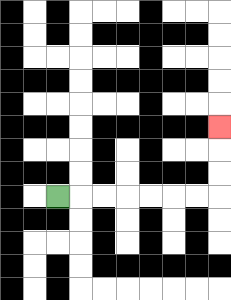{'start': '[2, 8]', 'end': '[9, 5]', 'path_directions': 'R,R,R,R,R,R,R,U,U,U', 'path_coordinates': '[[2, 8], [3, 8], [4, 8], [5, 8], [6, 8], [7, 8], [8, 8], [9, 8], [9, 7], [9, 6], [9, 5]]'}